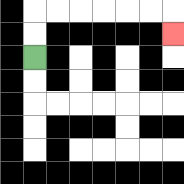{'start': '[1, 2]', 'end': '[7, 1]', 'path_directions': 'U,U,R,R,R,R,R,R,D', 'path_coordinates': '[[1, 2], [1, 1], [1, 0], [2, 0], [3, 0], [4, 0], [5, 0], [6, 0], [7, 0], [7, 1]]'}